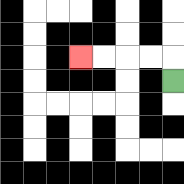{'start': '[7, 3]', 'end': '[3, 2]', 'path_directions': 'U,L,L,L,L', 'path_coordinates': '[[7, 3], [7, 2], [6, 2], [5, 2], [4, 2], [3, 2]]'}